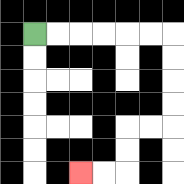{'start': '[1, 1]', 'end': '[3, 7]', 'path_directions': 'R,R,R,R,R,R,D,D,D,D,L,L,D,D,L,L', 'path_coordinates': '[[1, 1], [2, 1], [3, 1], [4, 1], [5, 1], [6, 1], [7, 1], [7, 2], [7, 3], [7, 4], [7, 5], [6, 5], [5, 5], [5, 6], [5, 7], [4, 7], [3, 7]]'}